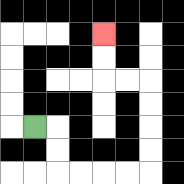{'start': '[1, 5]', 'end': '[4, 1]', 'path_directions': 'R,D,D,R,R,R,R,U,U,U,U,L,L,U,U', 'path_coordinates': '[[1, 5], [2, 5], [2, 6], [2, 7], [3, 7], [4, 7], [5, 7], [6, 7], [6, 6], [6, 5], [6, 4], [6, 3], [5, 3], [4, 3], [4, 2], [4, 1]]'}